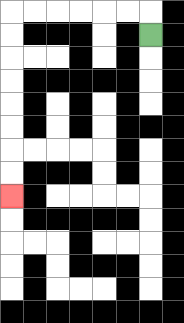{'start': '[6, 1]', 'end': '[0, 8]', 'path_directions': 'U,L,L,L,L,L,L,D,D,D,D,D,D,D,D', 'path_coordinates': '[[6, 1], [6, 0], [5, 0], [4, 0], [3, 0], [2, 0], [1, 0], [0, 0], [0, 1], [0, 2], [0, 3], [0, 4], [0, 5], [0, 6], [0, 7], [0, 8]]'}